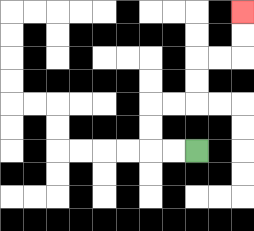{'start': '[8, 6]', 'end': '[10, 0]', 'path_directions': 'L,L,U,U,R,R,U,U,R,R,U,U', 'path_coordinates': '[[8, 6], [7, 6], [6, 6], [6, 5], [6, 4], [7, 4], [8, 4], [8, 3], [8, 2], [9, 2], [10, 2], [10, 1], [10, 0]]'}